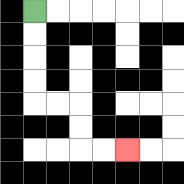{'start': '[1, 0]', 'end': '[5, 6]', 'path_directions': 'D,D,D,D,R,R,D,D,R,R', 'path_coordinates': '[[1, 0], [1, 1], [1, 2], [1, 3], [1, 4], [2, 4], [3, 4], [3, 5], [3, 6], [4, 6], [5, 6]]'}